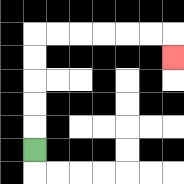{'start': '[1, 6]', 'end': '[7, 2]', 'path_directions': 'U,U,U,U,U,R,R,R,R,R,R,D', 'path_coordinates': '[[1, 6], [1, 5], [1, 4], [1, 3], [1, 2], [1, 1], [2, 1], [3, 1], [4, 1], [5, 1], [6, 1], [7, 1], [7, 2]]'}